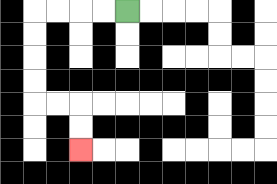{'start': '[5, 0]', 'end': '[3, 6]', 'path_directions': 'L,L,L,L,D,D,D,D,R,R,D,D', 'path_coordinates': '[[5, 0], [4, 0], [3, 0], [2, 0], [1, 0], [1, 1], [1, 2], [1, 3], [1, 4], [2, 4], [3, 4], [3, 5], [3, 6]]'}